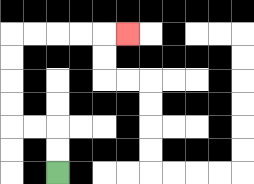{'start': '[2, 7]', 'end': '[5, 1]', 'path_directions': 'U,U,L,L,U,U,U,U,R,R,R,R,R', 'path_coordinates': '[[2, 7], [2, 6], [2, 5], [1, 5], [0, 5], [0, 4], [0, 3], [0, 2], [0, 1], [1, 1], [2, 1], [3, 1], [4, 1], [5, 1]]'}